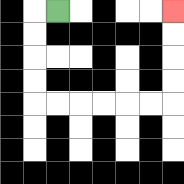{'start': '[2, 0]', 'end': '[7, 0]', 'path_directions': 'L,D,D,D,D,R,R,R,R,R,R,U,U,U,U', 'path_coordinates': '[[2, 0], [1, 0], [1, 1], [1, 2], [1, 3], [1, 4], [2, 4], [3, 4], [4, 4], [5, 4], [6, 4], [7, 4], [7, 3], [7, 2], [7, 1], [7, 0]]'}